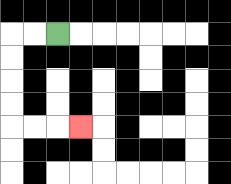{'start': '[2, 1]', 'end': '[3, 5]', 'path_directions': 'L,L,D,D,D,D,R,R,R', 'path_coordinates': '[[2, 1], [1, 1], [0, 1], [0, 2], [0, 3], [0, 4], [0, 5], [1, 5], [2, 5], [3, 5]]'}